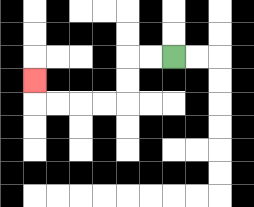{'start': '[7, 2]', 'end': '[1, 3]', 'path_directions': 'L,L,D,D,L,L,L,L,U', 'path_coordinates': '[[7, 2], [6, 2], [5, 2], [5, 3], [5, 4], [4, 4], [3, 4], [2, 4], [1, 4], [1, 3]]'}